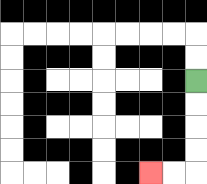{'start': '[8, 3]', 'end': '[6, 7]', 'path_directions': 'D,D,D,D,L,L', 'path_coordinates': '[[8, 3], [8, 4], [8, 5], [8, 6], [8, 7], [7, 7], [6, 7]]'}